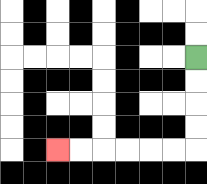{'start': '[8, 2]', 'end': '[2, 6]', 'path_directions': 'D,D,D,D,L,L,L,L,L,L', 'path_coordinates': '[[8, 2], [8, 3], [8, 4], [8, 5], [8, 6], [7, 6], [6, 6], [5, 6], [4, 6], [3, 6], [2, 6]]'}